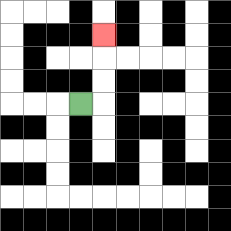{'start': '[3, 4]', 'end': '[4, 1]', 'path_directions': 'R,U,U,U', 'path_coordinates': '[[3, 4], [4, 4], [4, 3], [4, 2], [4, 1]]'}